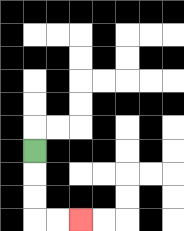{'start': '[1, 6]', 'end': '[3, 9]', 'path_directions': 'D,D,D,R,R', 'path_coordinates': '[[1, 6], [1, 7], [1, 8], [1, 9], [2, 9], [3, 9]]'}